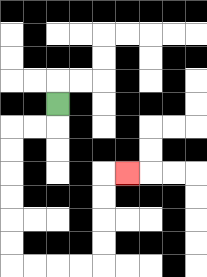{'start': '[2, 4]', 'end': '[5, 7]', 'path_directions': 'D,L,L,D,D,D,D,D,D,R,R,R,R,U,U,U,U,R', 'path_coordinates': '[[2, 4], [2, 5], [1, 5], [0, 5], [0, 6], [0, 7], [0, 8], [0, 9], [0, 10], [0, 11], [1, 11], [2, 11], [3, 11], [4, 11], [4, 10], [4, 9], [4, 8], [4, 7], [5, 7]]'}